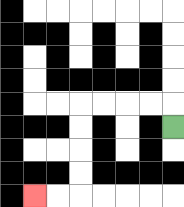{'start': '[7, 5]', 'end': '[1, 8]', 'path_directions': 'U,L,L,L,L,D,D,D,D,L,L', 'path_coordinates': '[[7, 5], [7, 4], [6, 4], [5, 4], [4, 4], [3, 4], [3, 5], [3, 6], [3, 7], [3, 8], [2, 8], [1, 8]]'}